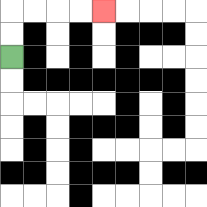{'start': '[0, 2]', 'end': '[4, 0]', 'path_directions': 'U,U,R,R,R,R', 'path_coordinates': '[[0, 2], [0, 1], [0, 0], [1, 0], [2, 0], [3, 0], [4, 0]]'}